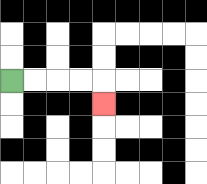{'start': '[0, 3]', 'end': '[4, 4]', 'path_directions': 'R,R,R,R,D', 'path_coordinates': '[[0, 3], [1, 3], [2, 3], [3, 3], [4, 3], [4, 4]]'}